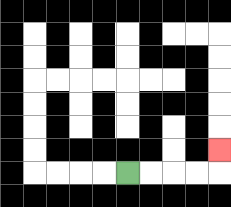{'start': '[5, 7]', 'end': '[9, 6]', 'path_directions': 'R,R,R,R,U', 'path_coordinates': '[[5, 7], [6, 7], [7, 7], [8, 7], [9, 7], [9, 6]]'}